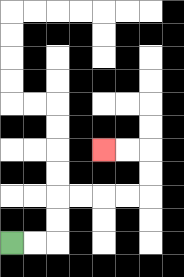{'start': '[0, 10]', 'end': '[4, 6]', 'path_directions': 'R,R,U,U,R,R,R,R,U,U,L,L', 'path_coordinates': '[[0, 10], [1, 10], [2, 10], [2, 9], [2, 8], [3, 8], [4, 8], [5, 8], [6, 8], [6, 7], [6, 6], [5, 6], [4, 6]]'}